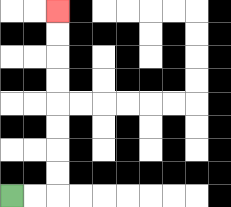{'start': '[0, 8]', 'end': '[2, 0]', 'path_directions': 'R,R,U,U,U,U,U,U,U,U', 'path_coordinates': '[[0, 8], [1, 8], [2, 8], [2, 7], [2, 6], [2, 5], [2, 4], [2, 3], [2, 2], [2, 1], [2, 0]]'}